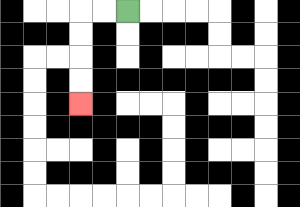{'start': '[5, 0]', 'end': '[3, 4]', 'path_directions': 'L,L,D,D,D,D', 'path_coordinates': '[[5, 0], [4, 0], [3, 0], [3, 1], [3, 2], [3, 3], [3, 4]]'}